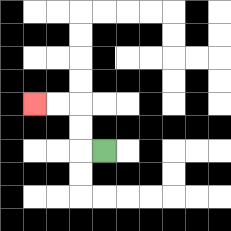{'start': '[4, 6]', 'end': '[1, 4]', 'path_directions': 'L,U,U,L,L', 'path_coordinates': '[[4, 6], [3, 6], [3, 5], [3, 4], [2, 4], [1, 4]]'}